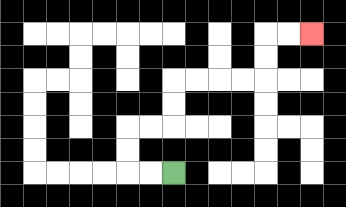{'start': '[7, 7]', 'end': '[13, 1]', 'path_directions': 'L,L,U,U,R,R,U,U,R,R,R,R,U,U,R,R', 'path_coordinates': '[[7, 7], [6, 7], [5, 7], [5, 6], [5, 5], [6, 5], [7, 5], [7, 4], [7, 3], [8, 3], [9, 3], [10, 3], [11, 3], [11, 2], [11, 1], [12, 1], [13, 1]]'}